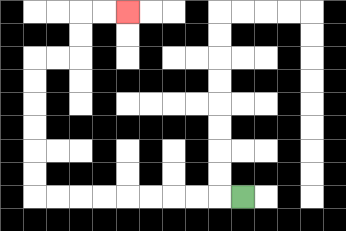{'start': '[10, 8]', 'end': '[5, 0]', 'path_directions': 'L,L,L,L,L,L,L,L,L,U,U,U,U,U,U,R,R,U,U,R,R', 'path_coordinates': '[[10, 8], [9, 8], [8, 8], [7, 8], [6, 8], [5, 8], [4, 8], [3, 8], [2, 8], [1, 8], [1, 7], [1, 6], [1, 5], [1, 4], [1, 3], [1, 2], [2, 2], [3, 2], [3, 1], [3, 0], [4, 0], [5, 0]]'}